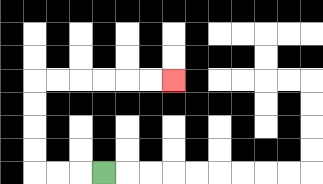{'start': '[4, 7]', 'end': '[7, 3]', 'path_directions': 'L,L,L,U,U,U,U,R,R,R,R,R,R', 'path_coordinates': '[[4, 7], [3, 7], [2, 7], [1, 7], [1, 6], [1, 5], [1, 4], [1, 3], [2, 3], [3, 3], [4, 3], [5, 3], [6, 3], [7, 3]]'}